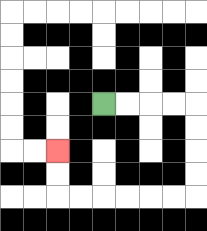{'start': '[4, 4]', 'end': '[2, 6]', 'path_directions': 'R,R,R,R,D,D,D,D,L,L,L,L,L,L,U,U', 'path_coordinates': '[[4, 4], [5, 4], [6, 4], [7, 4], [8, 4], [8, 5], [8, 6], [8, 7], [8, 8], [7, 8], [6, 8], [5, 8], [4, 8], [3, 8], [2, 8], [2, 7], [2, 6]]'}